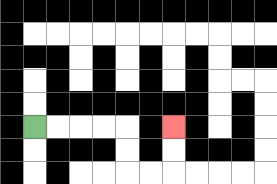{'start': '[1, 5]', 'end': '[7, 5]', 'path_directions': 'R,R,R,R,D,D,R,R,U,U', 'path_coordinates': '[[1, 5], [2, 5], [3, 5], [4, 5], [5, 5], [5, 6], [5, 7], [6, 7], [7, 7], [7, 6], [7, 5]]'}